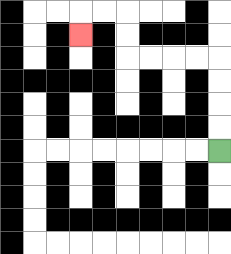{'start': '[9, 6]', 'end': '[3, 1]', 'path_directions': 'U,U,U,U,L,L,L,L,U,U,L,L,D', 'path_coordinates': '[[9, 6], [9, 5], [9, 4], [9, 3], [9, 2], [8, 2], [7, 2], [6, 2], [5, 2], [5, 1], [5, 0], [4, 0], [3, 0], [3, 1]]'}